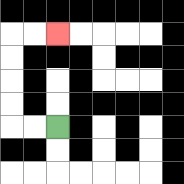{'start': '[2, 5]', 'end': '[2, 1]', 'path_directions': 'L,L,U,U,U,U,R,R', 'path_coordinates': '[[2, 5], [1, 5], [0, 5], [0, 4], [0, 3], [0, 2], [0, 1], [1, 1], [2, 1]]'}